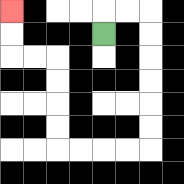{'start': '[4, 1]', 'end': '[0, 0]', 'path_directions': 'U,R,R,D,D,D,D,D,D,L,L,L,L,U,U,U,U,L,L,U,U', 'path_coordinates': '[[4, 1], [4, 0], [5, 0], [6, 0], [6, 1], [6, 2], [6, 3], [6, 4], [6, 5], [6, 6], [5, 6], [4, 6], [3, 6], [2, 6], [2, 5], [2, 4], [2, 3], [2, 2], [1, 2], [0, 2], [0, 1], [0, 0]]'}